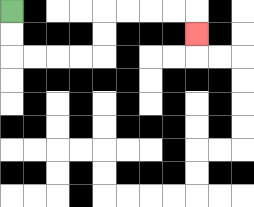{'start': '[0, 0]', 'end': '[8, 1]', 'path_directions': 'D,D,R,R,R,R,U,U,R,R,R,R,D', 'path_coordinates': '[[0, 0], [0, 1], [0, 2], [1, 2], [2, 2], [3, 2], [4, 2], [4, 1], [4, 0], [5, 0], [6, 0], [7, 0], [8, 0], [8, 1]]'}